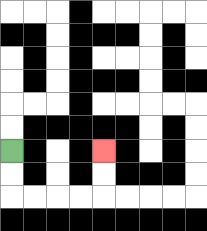{'start': '[0, 6]', 'end': '[4, 6]', 'path_directions': 'D,D,R,R,R,R,U,U', 'path_coordinates': '[[0, 6], [0, 7], [0, 8], [1, 8], [2, 8], [3, 8], [4, 8], [4, 7], [4, 6]]'}